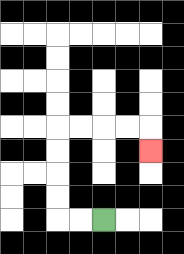{'start': '[4, 9]', 'end': '[6, 6]', 'path_directions': 'L,L,U,U,U,U,R,R,R,R,D', 'path_coordinates': '[[4, 9], [3, 9], [2, 9], [2, 8], [2, 7], [2, 6], [2, 5], [3, 5], [4, 5], [5, 5], [6, 5], [6, 6]]'}